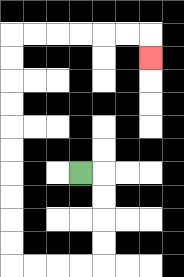{'start': '[3, 7]', 'end': '[6, 2]', 'path_directions': 'R,D,D,D,D,L,L,L,L,U,U,U,U,U,U,U,U,U,U,R,R,R,R,R,R,D', 'path_coordinates': '[[3, 7], [4, 7], [4, 8], [4, 9], [4, 10], [4, 11], [3, 11], [2, 11], [1, 11], [0, 11], [0, 10], [0, 9], [0, 8], [0, 7], [0, 6], [0, 5], [0, 4], [0, 3], [0, 2], [0, 1], [1, 1], [2, 1], [3, 1], [4, 1], [5, 1], [6, 1], [6, 2]]'}